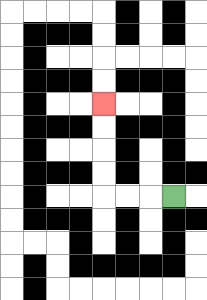{'start': '[7, 8]', 'end': '[4, 4]', 'path_directions': 'L,L,L,U,U,U,U', 'path_coordinates': '[[7, 8], [6, 8], [5, 8], [4, 8], [4, 7], [4, 6], [4, 5], [4, 4]]'}